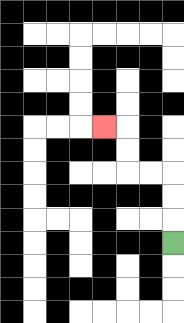{'start': '[7, 10]', 'end': '[4, 5]', 'path_directions': 'U,U,U,L,L,U,U,L', 'path_coordinates': '[[7, 10], [7, 9], [7, 8], [7, 7], [6, 7], [5, 7], [5, 6], [5, 5], [4, 5]]'}